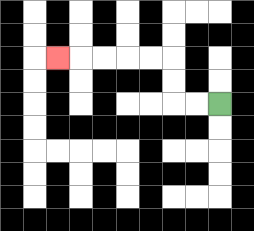{'start': '[9, 4]', 'end': '[2, 2]', 'path_directions': 'L,L,U,U,L,L,L,L,L', 'path_coordinates': '[[9, 4], [8, 4], [7, 4], [7, 3], [7, 2], [6, 2], [5, 2], [4, 2], [3, 2], [2, 2]]'}